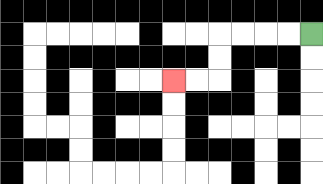{'start': '[13, 1]', 'end': '[7, 3]', 'path_directions': 'L,L,L,L,D,D,L,L', 'path_coordinates': '[[13, 1], [12, 1], [11, 1], [10, 1], [9, 1], [9, 2], [9, 3], [8, 3], [7, 3]]'}